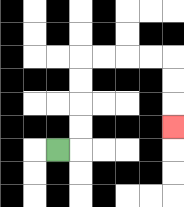{'start': '[2, 6]', 'end': '[7, 5]', 'path_directions': 'R,U,U,U,U,R,R,R,R,D,D,D', 'path_coordinates': '[[2, 6], [3, 6], [3, 5], [3, 4], [3, 3], [3, 2], [4, 2], [5, 2], [6, 2], [7, 2], [7, 3], [7, 4], [7, 5]]'}